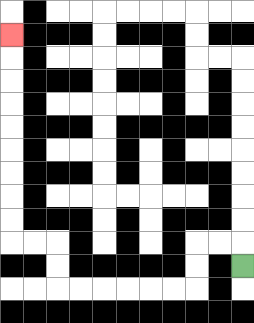{'start': '[10, 11]', 'end': '[0, 1]', 'path_directions': 'U,L,L,D,D,L,L,L,L,L,L,U,U,L,L,U,U,U,U,U,U,U,U,U', 'path_coordinates': '[[10, 11], [10, 10], [9, 10], [8, 10], [8, 11], [8, 12], [7, 12], [6, 12], [5, 12], [4, 12], [3, 12], [2, 12], [2, 11], [2, 10], [1, 10], [0, 10], [0, 9], [0, 8], [0, 7], [0, 6], [0, 5], [0, 4], [0, 3], [0, 2], [0, 1]]'}